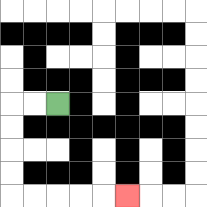{'start': '[2, 4]', 'end': '[5, 8]', 'path_directions': 'L,L,D,D,D,D,R,R,R,R,R', 'path_coordinates': '[[2, 4], [1, 4], [0, 4], [0, 5], [0, 6], [0, 7], [0, 8], [1, 8], [2, 8], [3, 8], [4, 8], [5, 8]]'}